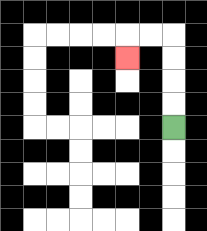{'start': '[7, 5]', 'end': '[5, 2]', 'path_directions': 'U,U,U,U,L,L,D', 'path_coordinates': '[[7, 5], [7, 4], [7, 3], [7, 2], [7, 1], [6, 1], [5, 1], [5, 2]]'}